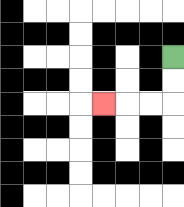{'start': '[7, 2]', 'end': '[4, 4]', 'path_directions': 'D,D,L,L,L', 'path_coordinates': '[[7, 2], [7, 3], [7, 4], [6, 4], [5, 4], [4, 4]]'}